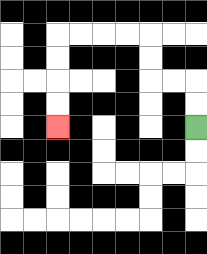{'start': '[8, 5]', 'end': '[2, 5]', 'path_directions': 'U,U,L,L,U,U,L,L,L,L,D,D,D,D', 'path_coordinates': '[[8, 5], [8, 4], [8, 3], [7, 3], [6, 3], [6, 2], [6, 1], [5, 1], [4, 1], [3, 1], [2, 1], [2, 2], [2, 3], [2, 4], [2, 5]]'}